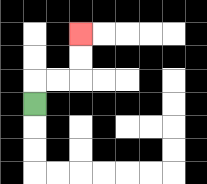{'start': '[1, 4]', 'end': '[3, 1]', 'path_directions': 'U,R,R,U,U', 'path_coordinates': '[[1, 4], [1, 3], [2, 3], [3, 3], [3, 2], [3, 1]]'}